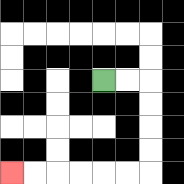{'start': '[4, 3]', 'end': '[0, 7]', 'path_directions': 'R,R,D,D,D,D,L,L,L,L,L,L', 'path_coordinates': '[[4, 3], [5, 3], [6, 3], [6, 4], [6, 5], [6, 6], [6, 7], [5, 7], [4, 7], [3, 7], [2, 7], [1, 7], [0, 7]]'}